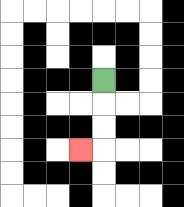{'start': '[4, 3]', 'end': '[3, 6]', 'path_directions': 'D,D,D,L', 'path_coordinates': '[[4, 3], [4, 4], [4, 5], [4, 6], [3, 6]]'}